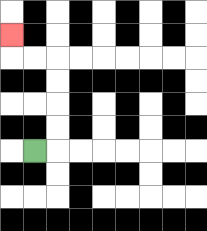{'start': '[1, 6]', 'end': '[0, 1]', 'path_directions': 'R,U,U,U,U,L,L,U', 'path_coordinates': '[[1, 6], [2, 6], [2, 5], [2, 4], [2, 3], [2, 2], [1, 2], [0, 2], [0, 1]]'}